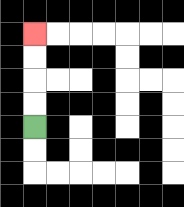{'start': '[1, 5]', 'end': '[1, 1]', 'path_directions': 'U,U,U,U', 'path_coordinates': '[[1, 5], [1, 4], [1, 3], [1, 2], [1, 1]]'}